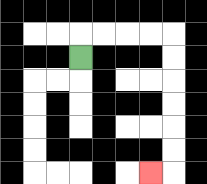{'start': '[3, 2]', 'end': '[6, 7]', 'path_directions': 'U,R,R,R,R,D,D,D,D,D,D,L', 'path_coordinates': '[[3, 2], [3, 1], [4, 1], [5, 1], [6, 1], [7, 1], [7, 2], [7, 3], [7, 4], [7, 5], [7, 6], [7, 7], [6, 7]]'}